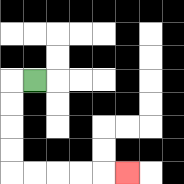{'start': '[1, 3]', 'end': '[5, 7]', 'path_directions': 'L,D,D,D,D,R,R,R,R,R', 'path_coordinates': '[[1, 3], [0, 3], [0, 4], [0, 5], [0, 6], [0, 7], [1, 7], [2, 7], [3, 7], [4, 7], [5, 7]]'}